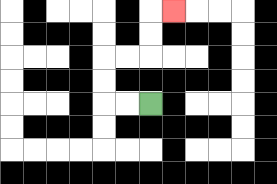{'start': '[6, 4]', 'end': '[7, 0]', 'path_directions': 'L,L,U,U,R,R,U,U,R', 'path_coordinates': '[[6, 4], [5, 4], [4, 4], [4, 3], [4, 2], [5, 2], [6, 2], [6, 1], [6, 0], [7, 0]]'}